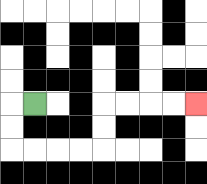{'start': '[1, 4]', 'end': '[8, 4]', 'path_directions': 'L,D,D,R,R,R,R,U,U,R,R,R,R', 'path_coordinates': '[[1, 4], [0, 4], [0, 5], [0, 6], [1, 6], [2, 6], [3, 6], [4, 6], [4, 5], [4, 4], [5, 4], [6, 4], [7, 4], [8, 4]]'}